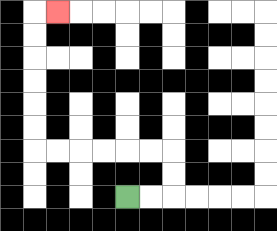{'start': '[5, 8]', 'end': '[2, 0]', 'path_directions': 'R,R,U,U,L,L,L,L,L,L,U,U,U,U,U,U,R', 'path_coordinates': '[[5, 8], [6, 8], [7, 8], [7, 7], [7, 6], [6, 6], [5, 6], [4, 6], [3, 6], [2, 6], [1, 6], [1, 5], [1, 4], [1, 3], [1, 2], [1, 1], [1, 0], [2, 0]]'}